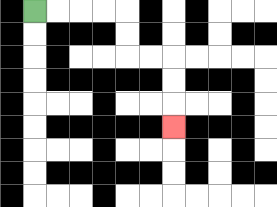{'start': '[1, 0]', 'end': '[7, 5]', 'path_directions': 'R,R,R,R,D,D,R,R,D,D,D', 'path_coordinates': '[[1, 0], [2, 0], [3, 0], [4, 0], [5, 0], [5, 1], [5, 2], [6, 2], [7, 2], [7, 3], [7, 4], [7, 5]]'}